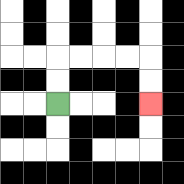{'start': '[2, 4]', 'end': '[6, 4]', 'path_directions': 'U,U,R,R,R,R,D,D', 'path_coordinates': '[[2, 4], [2, 3], [2, 2], [3, 2], [4, 2], [5, 2], [6, 2], [6, 3], [6, 4]]'}